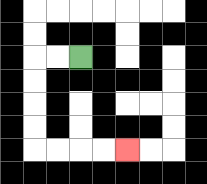{'start': '[3, 2]', 'end': '[5, 6]', 'path_directions': 'L,L,D,D,D,D,R,R,R,R', 'path_coordinates': '[[3, 2], [2, 2], [1, 2], [1, 3], [1, 4], [1, 5], [1, 6], [2, 6], [3, 6], [4, 6], [5, 6]]'}